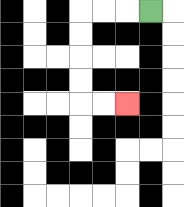{'start': '[6, 0]', 'end': '[5, 4]', 'path_directions': 'L,L,L,D,D,D,D,R,R', 'path_coordinates': '[[6, 0], [5, 0], [4, 0], [3, 0], [3, 1], [3, 2], [3, 3], [3, 4], [4, 4], [5, 4]]'}